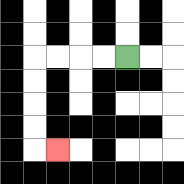{'start': '[5, 2]', 'end': '[2, 6]', 'path_directions': 'L,L,L,L,D,D,D,D,R', 'path_coordinates': '[[5, 2], [4, 2], [3, 2], [2, 2], [1, 2], [1, 3], [1, 4], [1, 5], [1, 6], [2, 6]]'}